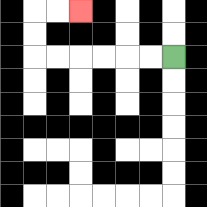{'start': '[7, 2]', 'end': '[3, 0]', 'path_directions': 'L,L,L,L,L,L,U,U,R,R', 'path_coordinates': '[[7, 2], [6, 2], [5, 2], [4, 2], [3, 2], [2, 2], [1, 2], [1, 1], [1, 0], [2, 0], [3, 0]]'}